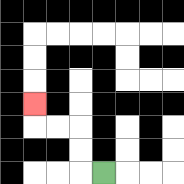{'start': '[4, 7]', 'end': '[1, 4]', 'path_directions': 'L,U,U,L,L,U', 'path_coordinates': '[[4, 7], [3, 7], [3, 6], [3, 5], [2, 5], [1, 5], [1, 4]]'}